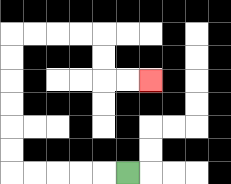{'start': '[5, 7]', 'end': '[6, 3]', 'path_directions': 'L,L,L,L,L,U,U,U,U,U,U,R,R,R,R,D,D,R,R', 'path_coordinates': '[[5, 7], [4, 7], [3, 7], [2, 7], [1, 7], [0, 7], [0, 6], [0, 5], [0, 4], [0, 3], [0, 2], [0, 1], [1, 1], [2, 1], [3, 1], [4, 1], [4, 2], [4, 3], [5, 3], [6, 3]]'}